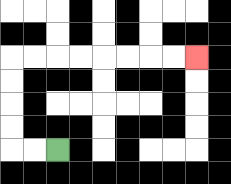{'start': '[2, 6]', 'end': '[8, 2]', 'path_directions': 'L,L,U,U,U,U,R,R,R,R,R,R,R,R', 'path_coordinates': '[[2, 6], [1, 6], [0, 6], [0, 5], [0, 4], [0, 3], [0, 2], [1, 2], [2, 2], [3, 2], [4, 2], [5, 2], [6, 2], [7, 2], [8, 2]]'}